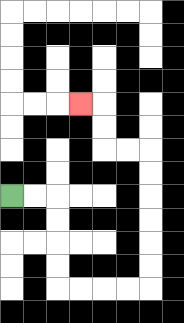{'start': '[0, 8]', 'end': '[3, 4]', 'path_directions': 'R,R,D,D,D,D,R,R,R,R,U,U,U,U,U,U,L,L,U,U,L', 'path_coordinates': '[[0, 8], [1, 8], [2, 8], [2, 9], [2, 10], [2, 11], [2, 12], [3, 12], [4, 12], [5, 12], [6, 12], [6, 11], [6, 10], [6, 9], [6, 8], [6, 7], [6, 6], [5, 6], [4, 6], [4, 5], [4, 4], [3, 4]]'}